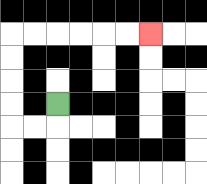{'start': '[2, 4]', 'end': '[6, 1]', 'path_directions': 'D,L,L,U,U,U,U,R,R,R,R,R,R', 'path_coordinates': '[[2, 4], [2, 5], [1, 5], [0, 5], [0, 4], [0, 3], [0, 2], [0, 1], [1, 1], [2, 1], [3, 1], [4, 1], [5, 1], [6, 1]]'}